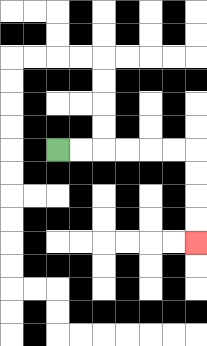{'start': '[2, 6]', 'end': '[8, 10]', 'path_directions': 'R,R,R,R,R,R,D,D,D,D', 'path_coordinates': '[[2, 6], [3, 6], [4, 6], [5, 6], [6, 6], [7, 6], [8, 6], [8, 7], [8, 8], [8, 9], [8, 10]]'}